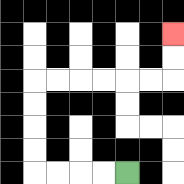{'start': '[5, 7]', 'end': '[7, 1]', 'path_directions': 'L,L,L,L,U,U,U,U,R,R,R,R,R,R,U,U', 'path_coordinates': '[[5, 7], [4, 7], [3, 7], [2, 7], [1, 7], [1, 6], [1, 5], [1, 4], [1, 3], [2, 3], [3, 3], [4, 3], [5, 3], [6, 3], [7, 3], [7, 2], [7, 1]]'}